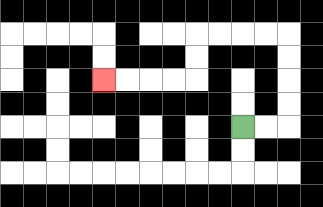{'start': '[10, 5]', 'end': '[4, 3]', 'path_directions': 'R,R,U,U,U,U,L,L,L,L,D,D,L,L,L,L', 'path_coordinates': '[[10, 5], [11, 5], [12, 5], [12, 4], [12, 3], [12, 2], [12, 1], [11, 1], [10, 1], [9, 1], [8, 1], [8, 2], [8, 3], [7, 3], [6, 3], [5, 3], [4, 3]]'}